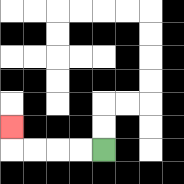{'start': '[4, 6]', 'end': '[0, 5]', 'path_directions': 'L,L,L,L,U', 'path_coordinates': '[[4, 6], [3, 6], [2, 6], [1, 6], [0, 6], [0, 5]]'}